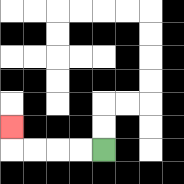{'start': '[4, 6]', 'end': '[0, 5]', 'path_directions': 'L,L,L,L,U', 'path_coordinates': '[[4, 6], [3, 6], [2, 6], [1, 6], [0, 6], [0, 5]]'}